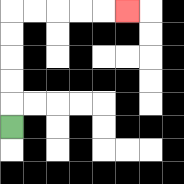{'start': '[0, 5]', 'end': '[5, 0]', 'path_directions': 'U,U,U,U,U,R,R,R,R,R', 'path_coordinates': '[[0, 5], [0, 4], [0, 3], [0, 2], [0, 1], [0, 0], [1, 0], [2, 0], [3, 0], [4, 0], [5, 0]]'}